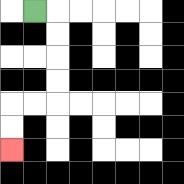{'start': '[1, 0]', 'end': '[0, 6]', 'path_directions': 'R,D,D,D,D,L,L,D,D', 'path_coordinates': '[[1, 0], [2, 0], [2, 1], [2, 2], [2, 3], [2, 4], [1, 4], [0, 4], [0, 5], [0, 6]]'}